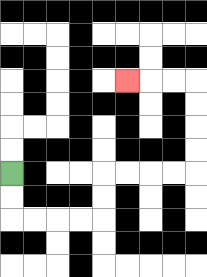{'start': '[0, 7]', 'end': '[5, 3]', 'path_directions': 'D,D,R,R,R,R,U,U,R,R,R,R,U,U,U,U,L,L,L', 'path_coordinates': '[[0, 7], [0, 8], [0, 9], [1, 9], [2, 9], [3, 9], [4, 9], [4, 8], [4, 7], [5, 7], [6, 7], [7, 7], [8, 7], [8, 6], [8, 5], [8, 4], [8, 3], [7, 3], [6, 3], [5, 3]]'}